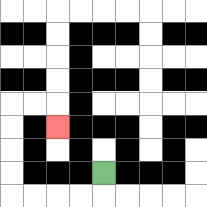{'start': '[4, 7]', 'end': '[2, 5]', 'path_directions': 'D,L,L,L,L,U,U,U,U,R,R,D', 'path_coordinates': '[[4, 7], [4, 8], [3, 8], [2, 8], [1, 8], [0, 8], [0, 7], [0, 6], [0, 5], [0, 4], [1, 4], [2, 4], [2, 5]]'}